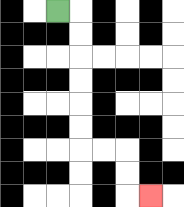{'start': '[2, 0]', 'end': '[6, 8]', 'path_directions': 'R,D,D,D,D,D,D,R,R,D,D,R', 'path_coordinates': '[[2, 0], [3, 0], [3, 1], [3, 2], [3, 3], [3, 4], [3, 5], [3, 6], [4, 6], [5, 6], [5, 7], [5, 8], [6, 8]]'}